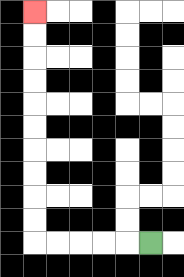{'start': '[6, 10]', 'end': '[1, 0]', 'path_directions': 'L,L,L,L,L,U,U,U,U,U,U,U,U,U,U', 'path_coordinates': '[[6, 10], [5, 10], [4, 10], [3, 10], [2, 10], [1, 10], [1, 9], [1, 8], [1, 7], [1, 6], [1, 5], [1, 4], [1, 3], [1, 2], [1, 1], [1, 0]]'}